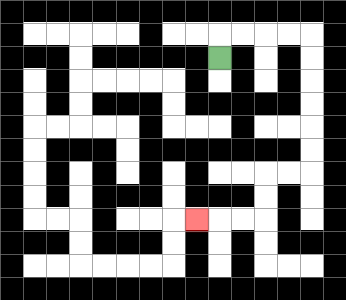{'start': '[9, 2]', 'end': '[8, 9]', 'path_directions': 'U,R,R,R,R,D,D,D,D,D,D,L,L,D,D,L,L,L', 'path_coordinates': '[[9, 2], [9, 1], [10, 1], [11, 1], [12, 1], [13, 1], [13, 2], [13, 3], [13, 4], [13, 5], [13, 6], [13, 7], [12, 7], [11, 7], [11, 8], [11, 9], [10, 9], [9, 9], [8, 9]]'}